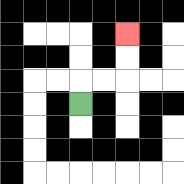{'start': '[3, 4]', 'end': '[5, 1]', 'path_directions': 'U,R,R,U,U', 'path_coordinates': '[[3, 4], [3, 3], [4, 3], [5, 3], [5, 2], [5, 1]]'}